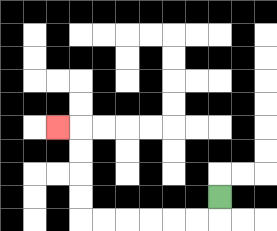{'start': '[9, 8]', 'end': '[2, 5]', 'path_directions': 'D,L,L,L,L,L,L,U,U,U,U,L', 'path_coordinates': '[[9, 8], [9, 9], [8, 9], [7, 9], [6, 9], [5, 9], [4, 9], [3, 9], [3, 8], [3, 7], [3, 6], [3, 5], [2, 5]]'}